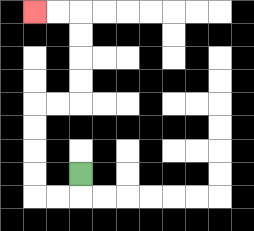{'start': '[3, 7]', 'end': '[1, 0]', 'path_directions': 'D,L,L,U,U,U,U,R,R,U,U,U,U,L,L', 'path_coordinates': '[[3, 7], [3, 8], [2, 8], [1, 8], [1, 7], [1, 6], [1, 5], [1, 4], [2, 4], [3, 4], [3, 3], [3, 2], [3, 1], [3, 0], [2, 0], [1, 0]]'}